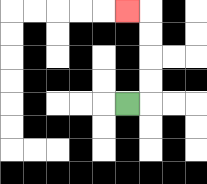{'start': '[5, 4]', 'end': '[5, 0]', 'path_directions': 'R,U,U,U,U,L', 'path_coordinates': '[[5, 4], [6, 4], [6, 3], [6, 2], [6, 1], [6, 0], [5, 0]]'}